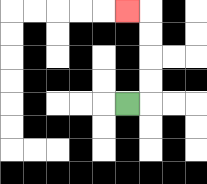{'start': '[5, 4]', 'end': '[5, 0]', 'path_directions': 'R,U,U,U,U,L', 'path_coordinates': '[[5, 4], [6, 4], [6, 3], [6, 2], [6, 1], [6, 0], [5, 0]]'}